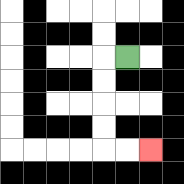{'start': '[5, 2]', 'end': '[6, 6]', 'path_directions': 'L,D,D,D,D,R,R', 'path_coordinates': '[[5, 2], [4, 2], [4, 3], [4, 4], [4, 5], [4, 6], [5, 6], [6, 6]]'}